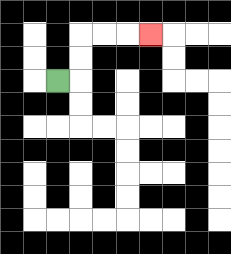{'start': '[2, 3]', 'end': '[6, 1]', 'path_directions': 'R,U,U,R,R,R', 'path_coordinates': '[[2, 3], [3, 3], [3, 2], [3, 1], [4, 1], [5, 1], [6, 1]]'}